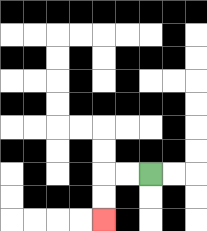{'start': '[6, 7]', 'end': '[4, 9]', 'path_directions': 'L,L,D,D', 'path_coordinates': '[[6, 7], [5, 7], [4, 7], [4, 8], [4, 9]]'}